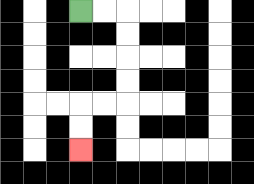{'start': '[3, 0]', 'end': '[3, 6]', 'path_directions': 'R,R,D,D,D,D,L,L,D,D', 'path_coordinates': '[[3, 0], [4, 0], [5, 0], [5, 1], [5, 2], [5, 3], [5, 4], [4, 4], [3, 4], [3, 5], [3, 6]]'}